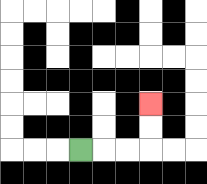{'start': '[3, 6]', 'end': '[6, 4]', 'path_directions': 'R,R,R,U,U', 'path_coordinates': '[[3, 6], [4, 6], [5, 6], [6, 6], [6, 5], [6, 4]]'}